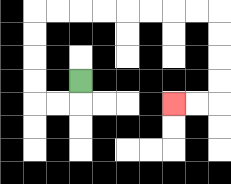{'start': '[3, 3]', 'end': '[7, 4]', 'path_directions': 'D,L,L,U,U,U,U,R,R,R,R,R,R,R,R,D,D,D,D,L,L', 'path_coordinates': '[[3, 3], [3, 4], [2, 4], [1, 4], [1, 3], [1, 2], [1, 1], [1, 0], [2, 0], [3, 0], [4, 0], [5, 0], [6, 0], [7, 0], [8, 0], [9, 0], [9, 1], [9, 2], [9, 3], [9, 4], [8, 4], [7, 4]]'}